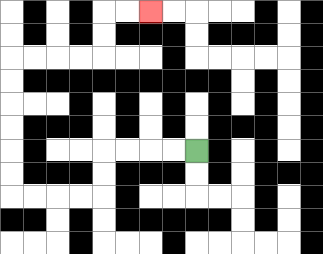{'start': '[8, 6]', 'end': '[6, 0]', 'path_directions': 'L,L,L,L,D,D,L,L,L,L,U,U,U,U,U,U,R,R,R,R,U,U,R,R', 'path_coordinates': '[[8, 6], [7, 6], [6, 6], [5, 6], [4, 6], [4, 7], [4, 8], [3, 8], [2, 8], [1, 8], [0, 8], [0, 7], [0, 6], [0, 5], [0, 4], [0, 3], [0, 2], [1, 2], [2, 2], [3, 2], [4, 2], [4, 1], [4, 0], [5, 0], [6, 0]]'}